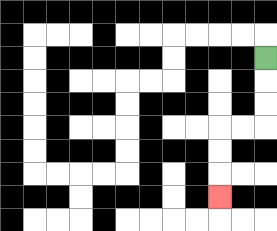{'start': '[11, 2]', 'end': '[9, 8]', 'path_directions': 'D,D,D,L,L,D,D,D', 'path_coordinates': '[[11, 2], [11, 3], [11, 4], [11, 5], [10, 5], [9, 5], [9, 6], [9, 7], [9, 8]]'}